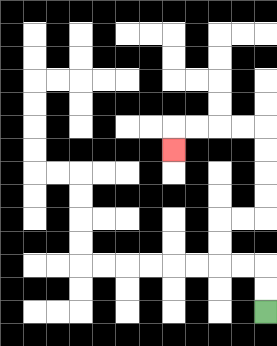{'start': '[11, 13]', 'end': '[7, 6]', 'path_directions': 'U,U,L,L,U,U,R,R,U,U,U,U,L,L,L,L,D', 'path_coordinates': '[[11, 13], [11, 12], [11, 11], [10, 11], [9, 11], [9, 10], [9, 9], [10, 9], [11, 9], [11, 8], [11, 7], [11, 6], [11, 5], [10, 5], [9, 5], [8, 5], [7, 5], [7, 6]]'}